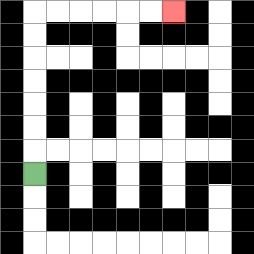{'start': '[1, 7]', 'end': '[7, 0]', 'path_directions': 'U,U,U,U,U,U,U,R,R,R,R,R,R', 'path_coordinates': '[[1, 7], [1, 6], [1, 5], [1, 4], [1, 3], [1, 2], [1, 1], [1, 0], [2, 0], [3, 0], [4, 0], [5, 0], [6, 0], [7, 0]]'}